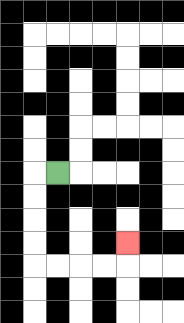{'start': '[2, 7]', 'end': '[5, 10]', 'path_directions': 'L,D,D,D,D,R,R,R,R,U', 'path_coordinates': '[[2, 7], [1, 7], [1, 8], [1, 9], [1, 10], [1, 11], [2, 11], [3, 11], [4, 11], [5, 11], [5, 10]]'}